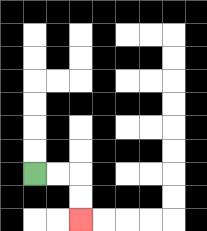{'start': '[1, 7]', 'end': '[3, 9]', 'path_directions': 'R,R,D,D', 'path_coordinates': '[[1, 7], [2, 7], [3, 7], [3, 8], [3, 9]]'}